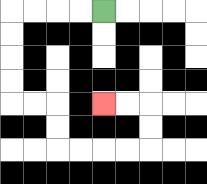{'start': '[4, 0]', 'end': '[4, 4]', 'path_directions': 'L,L,L,L,D,D,D,D,R,R,D,D,R,R,R,R,U,U,L,L', 'path_coordinates': '[[4, 0], [3, 0], [2, 0], [1, 0], [0, 0], [0, 1], [0, 2], [0, 3], [0, 4], [1, 4], [2, 4], [2, 5], [2, 6], [3, 6], [4, 6], [5, 6], [6, 6], [6, 5], [6, 4], [5, 4], [4, 4]]'}